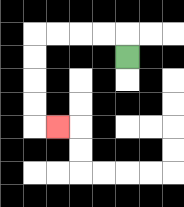{'start': '[5, 2]', 'end': '[2, 5]', 'path_directions': 'U,L,L,L,L,D,D,D,D,R', 'path_coordinates': '[[5, 2], [5, 1], [4, 1], [3, 1], [2, 1], [1, 1], [1, 2], [1, 3], [1, 4], [1, 5], [2, 5]]'}